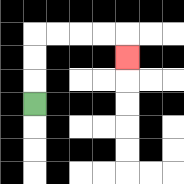{'start': '[1, 4]', 'end': '[5, 2]', 'path_directions': 'U,U,U,R,R,R,R,D', 'path_coordinates': '[[1, 4], [1, 3], [1, 2], [1, 1], [2, 1], [3, 1], [4, 1], [5, 1], [5, 2]]'}